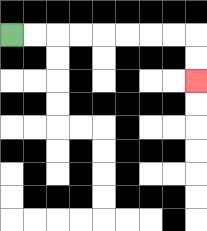{'start': '[0, 1]', 'end': '[8, 3]', 'path_directions': 'R,R,R,R,R,R,R,R,D,D', 'path_coordinates': '[[0, 1], [1, 1], [2, 1], [3, 1], [4, 1], [5, 1], [6, 1], [7, 1], [8, 1], [8, 2], [8, 3]]'}